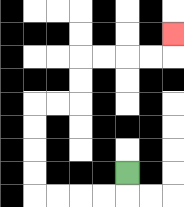{'start': '[5, 7]', 'end': '[7, 1]', 'path_directions': 'D,L,L,L,L,U,U,U,U,R,R,U,U,R,R,R,R,U', 'path_coordinates': '[[5, 7], [5, 8], [4, 8], [3, 8], [2, 8], [1, 8], [1, 7], [1, 6], [1, 5], [1, 4], [2, 4], [3, 4], [3, 3], [3, 2], [4, 2], [5, 2], [6, 2], [7, 2], [7, 1]]'}